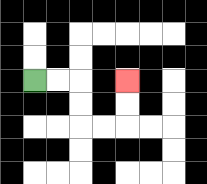{'start': '[1, 3]', 'end': '[5, 3]', 'path_directions': 'R,R,D,D,R,R,U,U', 'path_coordinates': '[[1, 3], [2, 3], [3, 3], [3, 4], [3, 5], [4, 5], [5, 5], [5, 4], [5, 3]]'}